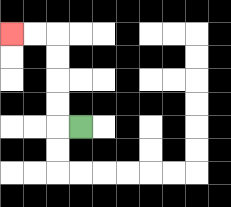{'start': '[3, 5]', 'end': '[0, 1]', 'path_directions': 'L,U,U,U,U,L,L', 'path_coordinates': '[[3, 5], [2, 5], [2, 4], [2, 3], [2, 2], [2, 1], [1, 1], [0, 1]]'}